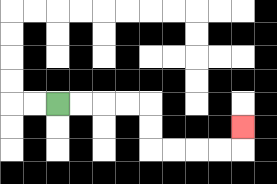{'start': '[2, 4]', 'end': '[10, 5]', 'path_directions': 'R,R,R,R,D,D,R,R,R,R,U', 'path_coordinates': '[[2, 4], [3, 4], [4, 4], [5, 4], [6, 4], [6, 5], [6, 6], [7, 6], [8, 6], [9, 6], [10, 6], [10, 5]]'}